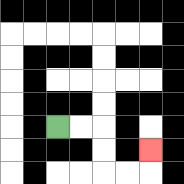{'start': '[2, 5]', 'end': '[6, 6]', 'path_directions': 'R,R,D,D,R,R,U', 'path_coordinates': '[[2, 5], [3, 5], [4, 5], [4, 6], [4, 7], [5, 7], [6, 7], [6, 6]]'}